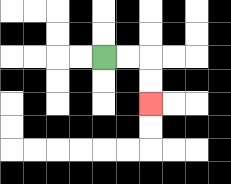{'start': '[4, 2]', 'end': '[6, 4]', 'path_directions': 'R,R,D,D', 'path_coordinates': '[[4, 2], [5, 2], [6, 2], [6, 3], [6, 4]]'}